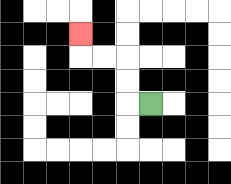{'start': '[6, 4]', 'end': '[3, 1]', 'path_directions': 'L,U,U,L,L,U', 'path_coordinates': '[[6, 4], [5, 4], [5, 3], [5, 2], [4, 2], [3, 2], [3, 1]]'}